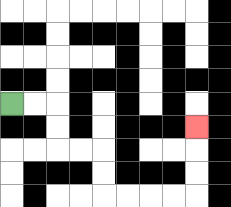{'start': '[0, 4]', 'end': '[8, 5]', 'path_directions': 'R,R,D,D,R,R,D,D,R,R,R,R,U,U,U', 'path_coordinates': '[[0, 4], [1, 4], [2, 4], [2, 5], [2, 6], [3, 6], [4, 6], [4, 7], [4, 8], [5, 8], [6, 8], [7, 8], [8, 8], [8, 7], [8, 6], [8, 5]]'}